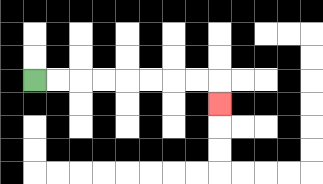{'start': '[1, 3]', 'end': '[9, 4]', 'path_directions': 'R,R,R,R,R,R,R,R,D', 'path_coordinates': '[[1, 3], [2, 3], [3, 3], [4, 3], [5, 3], [6, 3], [7, 3], [8, 3], [9, 3], [9, 4]]'}